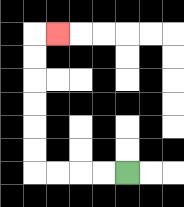{'start': '[5, 7]', 'end': '[2, 1]', 'path_directions': 'L,L,L,L,U,U,U,U,U,U,R', 'path_coordinates': '[[5, 7], [4, 7], [3, 7], [2, 7], [1, 7], [1, 6], [1, 5], [1, 4], [1, 3], [1, 2], [1, 1], [2, 1]]'}